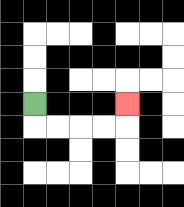{'start': '[1, 4]', 'end': '[5, 4]', 'path_directions': 'D,R,R,R,R,U', 'path_coordinates': '[[1, 4], [1, 5], [2, 5], [3, 5], [4, 5], [5, 5], [5, 4]]'}